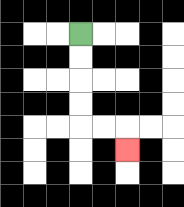{'start': '[3, 1]', 'end': '[5, 6]', 'path_directions': 'D,D,D,D,R,R,D', 'path_coordinates': '[[3, 1], [3, 2], [3, 3], [3, 4], [3, 5], [4, 5], [5, 5], [5, 6]]'}